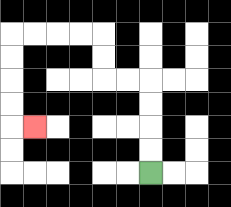{'start': '[6, 7]', 'end': '[1, 5]', 'path_directions': 'U,U,U,U,L,L,U,U,L,L,L,L,D,D,D,D,R', 'path_coordinates': '[[6, 7], [6, 6], [6, 5], [6, 4], [6, 3], [5, 3], [4, 3], [4, 2], [4, 1], [3, 1], [2, 1], [1, 1], [0, 1], [0, 2], [0, 3], [0, 4], [0, 5], [1, 5]]'}